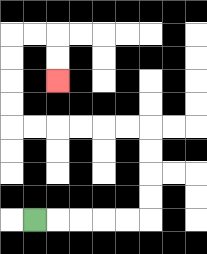{'start': '[1, 9]', 'end': '[2, 3]', 'path_directions': 'R,R,R,R,R,U,U,U,U,L,L,L,L,L,L,U,U,U,U,R,R,D,D', 'path_coordinates': '[[1, 9], [2, 9], [3, 9], [4, 9], [5, 9], [6, 9], [6, 8], [6, 7], [6, 6], [6, 5], [5, 5], [4, 5], [3, 5], [2, 5], [1, 5], [0, 5], [0, 4], [0, 3], [0, 2], [0, 1], [1, 1], [2, 1], [2, 2], [2, 3]]'}